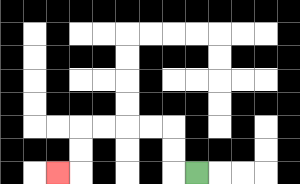{'start': '[8, 7]', 'end': '[2, 7]', 'path_directions': 'L,U,U,L,L,L,L,D,D,L', 'path_coordinates': '[[8, 7], [7, 7], [7, 6], [7, 5], [6, 5], [5, 5], [4, 5], [3, 5], [3, 6], [3, 7], [2, 7]]'}